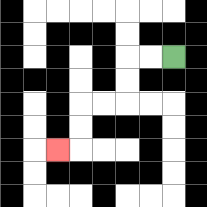{'start': '[7, 2]', 'end': '[2, 6]', 'path_directions': 'L,L,D,D,L,L,D,D,L', 'path_coordinates': '[[7, 2], [6, 2], [5, 2], [5, 3], [5, 4], [4, 4], [3, 4], [3, 5], [3, 6], [2, 6]]'}